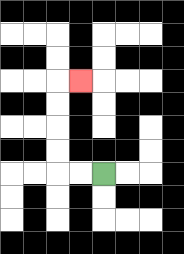{'start': '[4, 7]', 'end': '[3, 3]', 'path_directions': 'L,L,U,U,U,U,R', 'path_coordinates': '[[4, 7], [3, 7], [2, 7], [2, 6], [2, 5], [2, 4], [2, 3], [3, 3]]'}